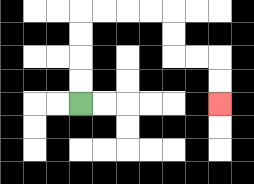{'start': '[3, 4]', 'end': '[9, 4]', 'path_directions': 'U,U,U,U,R,R,R,R,D,D,R,R,D,D', 'path_coordinates': '[[3, 4], [3, 3], [3, 2], [3, 1], [3, 0], [4, 0], [5, 0], [6, 0], [7, 0], [7, 1], [7, 2], [8, 2], [9, 2], [9, 3], [9, 4]]'}